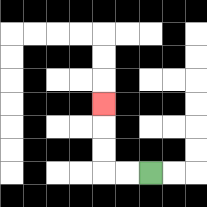{'start': '[6, 7]', 'end': '[4, 4]', 'path_directions': 'L,L,U,U,U', 'path_coordinates': '[[6, 7], [5, 7], [4, 7], [4, 6], [4, 5], [4, 4]]'}